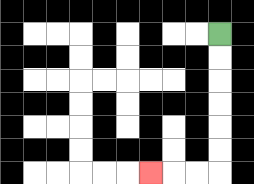{'start': '[9, 1]', 'end': '[6, 7]', 'path_directions': 'D,D,D,D,D,D,L,L,L', 'path_coordinates': '[[9, 1], [9, 2], [9, 3], [9, 4], [9, 5], [9, 6], [9, 7], [8, 7], [7, 7], [6, 7]]'}